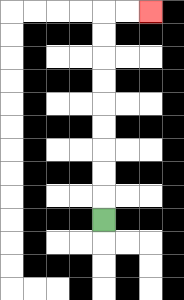{'start': '[4, 9]', 'end': '[6, 0]', 'path_directions': 'U,U,U,U,U,U,U,U,U,R,R', 'path_coordinates': '[[4, 9], [4, 8], [4, 7], [4, 6], [4, 5], [4, 4], [4, 3], [4, 2], [4, 1], [4, 0], [5, 0], [6, 0]]'}